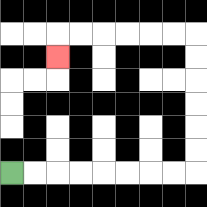{'start': '[0, 7]', 'end': '[2, 2]', 'path_directions': 'R,R,R,R,R,R,R,R,U,U,U,U,U,U,L,L,L,L,L,L,D', 'path_coordinates': '[[0, 7], [1, 7], [2, 7], [3, 7], [4, 7], [5, 7], [6, 7], [7, 7], [8, 7], [8, 6], [8, 5], [8, 4], [8, 3], [8, 2], [8, 1], [7, 1], [6, 1], [5, 1], [4, 1], [3, 1], [2, 1], [2, 2]]'}